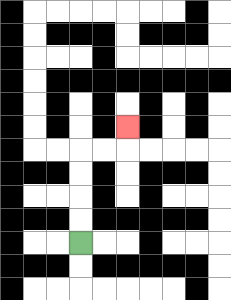{'start': '[3, 10]', 'end': '[5, 5]', 'path_directions': 'U,U,U,U,R,R,U', 'path_coordinates': '[[3, 10], [3, 9], [3, 8], [3, 7], [3, 6], [4, 6], [5, 6], [5, 5]]'}